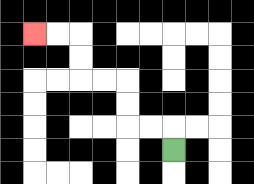{'start': '[7, 6]', 'end': '[1, 1]', 'path_directions': 'U,L,L,U,U,L,L,U,U,L,L', 'path_coordinates': '[[7, 6], [7, 5], [6, 5], [5, 5], [5, 4], [5, 3], [4, 3], [3, 3], [3, 2], [3, 1], [2, 1], [1, 1]]'}